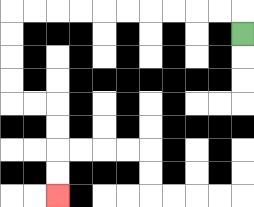{'start': '[10, 1]', 'end': '[2, 8]', 'path_directions': 'U,L,L,L,L,L,L,L,L,L,L,D,D,D,D,R,R,D,D,D,D', 'path_coordinates': '[[10, 1], [10, 0], [9, 0], [8, 0], [7, 0], [6, 0], [5, 0], [4, 0], [3, 0], [2, 0], [1, 0], [0, 0], [0, 1], [0, 2], [0, 3], [0, 4], [1, 4], [2, 4], [2, 5], [2, 6], [2, 7], [2, 8]]'}